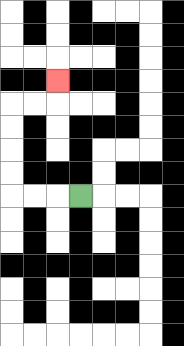{'start': '[3, 8]', 'end': '[2, 3]', 'path_directions': 'L,L,L,U,U,U,U,R,R,U', 'path_coordinates': '[[3, 8], [2, 8], [1, 8], [0, 8], [0, 7], [0, 6], [0, 5], [0, 4], [1, 4], [2, 4], [2, 3]]'}